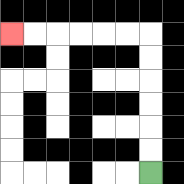{'start': '[6, 7]', 'end': '[0, 1]', 'path_directions': 'U,U,U,U,U,U,L,L,L,L,L,L', 'path_coordinates': '[[6, 7], [6, 6], [6, 5], [6, 4], [6, 3], [6, 2], [6, 1], [5, 1], [4, 1], [3, 1], [2, 1], [1, 1], [0, 1]]'}